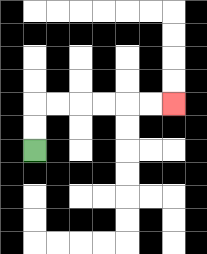{'start': '[1, 6]', 'end': '[7, 4]', 'path_directions': 'U,U,R,R,R,R,R,R', 'path_coordinates': '[[1, 6], [1, 5], [1, 4], [2, 4], [3, 4], [4, 4], [5, 4], [6, 4], [7, 4]]'}